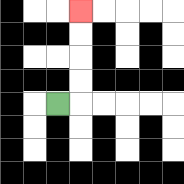{'start': '[2, 4]', 'end': '[3, 0]', 'path_directions': 'R,U,U,U,U', 'path_coordinates': '[[2, 4], [3, 4], [3, 3], [3, 2], [3, 1], [3, 0]]'}